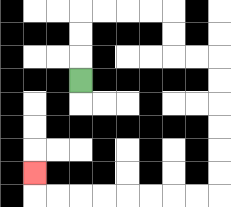{'start': '[3, 3]', 'end': '[1, 7]', 'path_directions': 'U,U,U,R,R,R,R,D,D,R,R,D,D,D,D,D,D,L,L,L,L,L,L,L,L,U', 'path_coordinates': '[[3, 3], [3, 2], [3, 1], [3, 0], [4, 0], [5, 0], [6, 0], [7, 0], [7, 1], [7, 2], [8, 2], [9, 2], [9, 3], [9, 4], [9, 5], [9, 6], [9, 7], [9, 8], [8, 8], [7, 8], [6, 8], [5, 8], [4, 8], [3, 8], [2, 8], [1, 8], [1, 7]]'}